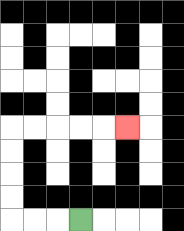{'start': '[3, 9]', 'end': '[5, 5]', 'path_directions': 'L,L,L,U,U,U,U,R,R,R,R,R', 'path_coordinates': '[[3, 9], [2, 9], [1, 9], [0, 9], [0, 8], [0, 7], [0, 6], [0, 5], [1, 5], [2, 5], [3, 5], [4, 5], [5, 5]]'}